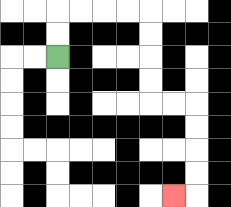{'start': '[2, 2]', 'end': '[7, 8]', 'path_directions': 'U,U,R,R,R,R,D,D,D,D,R,R,D,D,D,D,L', 'path_coordinates': '[[2, 2], [2, 1], [2, 0], [3, 0], [4, 0], [5, 0], [6, 0], [6, 1], [6, 2], [6, 3], [6, 4], [7, 4], [8, 4], [8, 5], [8, 6], [8, 7], [8, 8], [7, 8]]'}